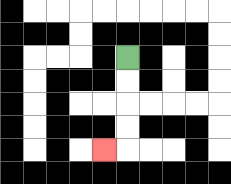{'start': '[5, 2]', 'end': '[4, 6]', 'path_directions': 'D,D,D,D,L', 'path_coordinates': '[[5, 2], [5, 3], [5, 4], [5, 5], [5, 6], [4, 6]]'}